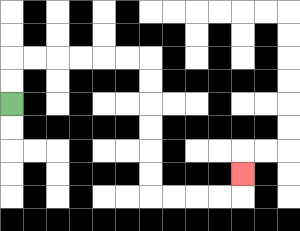{'start': '[0, 4]', 'end': '[10, 7]', 'path_directions': 'U,U,R,R,R,R,R,R,D,D,D,D,D,D,R,R,R,R,U', 'path_coordinates': '[[0, 4], [0, 3], [0, 2], [1, 2], [2, 2], [3, 2], [4, 2], [5, 2], [6, 2], [6, 3], [6, 4], [6, 5], [6, 6], [6, 7], [6, 8], [7, 8], [8, 8], [9, 8], [10, 8], [10, 7]]'}